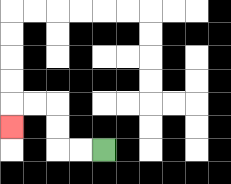{'start': '[4, 6]', 'end': '[0, 5]', 'path_directions': 'L,L,U,U,L,L,D', 'path_coordinates': '[[4, 6], [3, 6], [2, 6], [2, 5], [2, 4], [1, 4], [0, 4], [0, 5]]'}